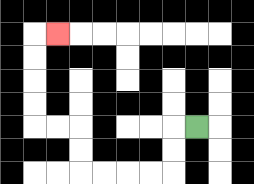{'start': '[8, 5]', 'end': '[2, 1]', 'path_directions': 'L,D,D,L,L,L,L,U,U,L,L,U,U,U,U,R', 'path_coordinates': '[[8, 5], [7, 5], [7, 6], [7, 7], [6, 7], [5, 7], [4, 7], [3, 7], [3, 6], [3, 5], [2, 5], [1, 5], [1, 4], [1, 3], [1, 2], [1, 1], [2, 1]]'}